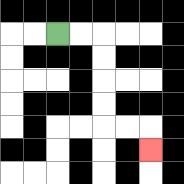{'start': '[2, 1]', 'end': '[6, 6]', 'path_directions': 'R,R,D,D,D,D,R,R,D', 'path_coordinates': '[[2, 1], [3, 1], [4, 1], [4, 2], [4, 3], [4, 4], [4, 5], [5, 5], [6, 5], [6, 6]]'}